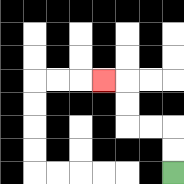{'start': '[7, 7]', 'end': '[4, 3]', 'path_directions': 'U,U,L,L,U,U,L', 'path_coordinates': '[[7, 7], [7, 6], [7, 5], [6, 5], [5, 5], [5, 4], [5, 3], [4, 3]]'}